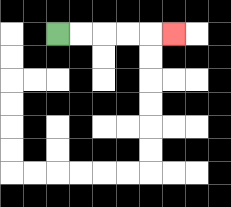{'start': '[2, 1]', 'end': '[7, 1]', 'path_directions': 'R,R,R,R,R', 'path_coordinates': '[[2, 1], [3, 1], [4, 1], [5, 1], [6, 1], [7, 1]]'}